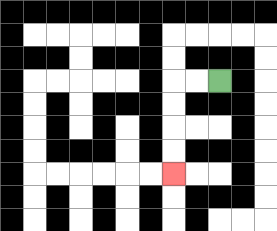{'start': '[9, 3]', 'end': '[7, 7]', 'path_directions': 'L,L,D,D,D,D', 'path_coordinates': '[[9, 3], [8, 3], [7, 3], [7, 4], [7, 5], [7, 6], [7, 7]]'}